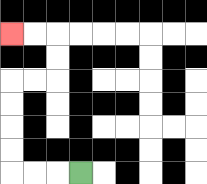{'start': '[3, 7]', 'end': '[0, 1]', 'path_directions': 'L,L,L,U,U,U,U,R,R,U,U,L,L', 'path_coordinates': '[[3, 7], [2, 7], [1, 7], [0, 7], [0, 6], [0, 5], [0, 4], [0, 3], [1, 3], [2, 3], [2, 2], [2, 1], [1, 1], [0, 1]]'}